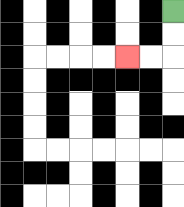{'start': '[7, 0]', 'end': '[5, 2]', 'path_directions': 'D,D,L,L', 'path_coordinates': '[[7, 0], [7, 1], [7, 2], [6, 2], [5, 2]]'}